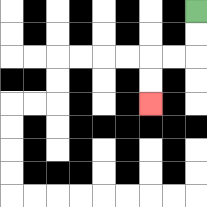{'start': '[8, 0]', 'end': '[6, 4]', 'path_directions': 'D,D,L,L,D,D', 'path_coordinates': '[[8, 0], [8, 1], [8, 2], [7, 2], [6, 2], [6, 3], [6, 4]]'}